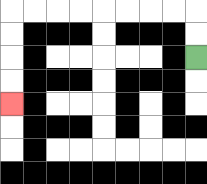{'start': '[8, 2]', 'end': '[0, 4]', 'path_directions': 'U,U,L,L,L,L,L,L,L,L,D,D,D,D', 'path_coordinates': '[[8, 2], [8, 1], [8, 0], [7, 0], [6, 0], [5, 0], [4, 0], [3, 0], [2, 0], [1, 0], [0, 0], [0, 1], [0, 2], [0, 3], [0, 4]]'}